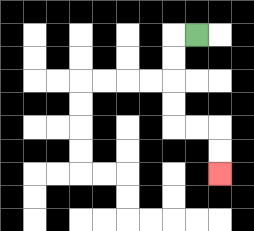{'start': '[8, 1]', 'end': '[9, 7]', 'path_directions': 'L,D,D,D,D,R,R,D,D', 'path_coordinates': '[[8, 1], [7, 1], [7, 2], [7, 3], [7, 4], [7, 5], [8, 5], [9, 5], [9, 6], [9, 7]]'}